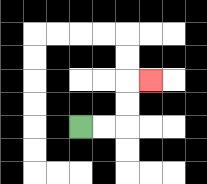{'start': '[3, 5]', 'end': '[6, 3]', 'path_directions': 'R,R,U,U,R', 'path_coordinates': '[[3, 5], [4, 5], [5, 5], [5, 4], [5, 3], [6, 3]]'}